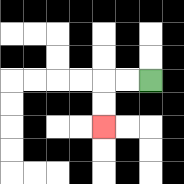{'start': '[6, 3]', 'end': '[4, 5]', 'path_directions': 'L,L,D,D', 'path_coordinates': '[[6, 3], [5, 3], [4, 3], [4, 4], [4, 5]]'}